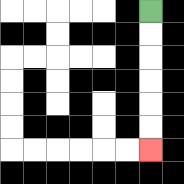{'start': '[6, 0]', 'end': '[6, 6]', 'path_directions': 'D,D,D,D,D,D', 'path_coordinates': '[[6, 0], [6, 1], [6, 2], [6, 3], [6, 4], [6, 5], [6, 6]]'}